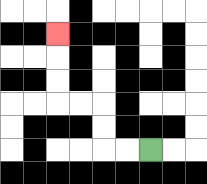{'start': '[6, 6]', 'end': '[2, 1]', 'path_directions': 'L,L,U,U,L,L,U,U,U', 'path_coordinates': '[[6, 6], [5, 6], [4, 6], [4, 5], [4, 4], [3, 4], [2, 4], [2, 3], [2, 2], [2, 1]]'}